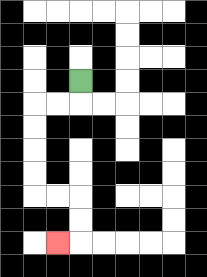{'start': '[3, 3]', 'end': '[2, 10]', 'path_directions': 'D,L,L,D,D,D,D,R,R,D,D,L', 'path_coordinates': '[[3, 3], [3, 4], [2, 4], [1, 4], [1, 5], [1, 6], [1, 7], [1, 8], [2, 8], [3, 8], [3, 9], [3, 10], [2, 10]]'}